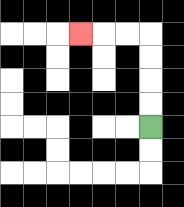{'start': '[6, 5]', 'end': '[3, 1]', 'path_directions': 'U,U,U,U,L,L,L', 'path_coordinates': '[[6, 5], [6, 4], [6, 3], [6, 2], [6, 1], [5, 1], [4, 1], [3, 1]]'}